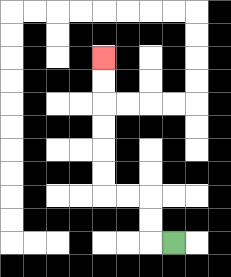{'start': '[7, 10]', 'end': '[4, 2]', 'path_directions': 'L,U,U,L,L,U,U,U,U,U,U', 'path_coordinates': '[[7, 10], [6, 10], [6, 9], [6, 8], [5, 8], [4, 8], [4, 7], [4, 6], [4, 5], [4, 4], [4, 3], [4, 2]]'}